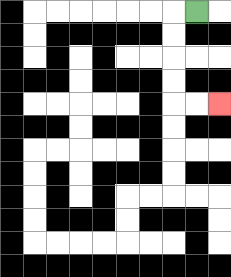{'start': '[8, 0]', 'end': '[9, 4]', 'path_directions': 'L,D,D,D,D,R,R', 'path_coordinates': '[[8, 0], [7, 0], [7, 1], [7, 2], [7, 3], [7, 4], [8, 4], [9, 4]]'}